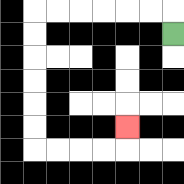{'start': '[7, 1]', 'end': '[5, 5]', 'path_directions': 'U,L,L,L,L,L,L,D,D,D,D,D,D,R,R,R,R,U', 'path_coordinates': '[[7, 1], [7, 0], [6, 0], [5, 0], [4, 0], [3, 0], [2, 0], [1, 0], [1, 1], [1, 2], [1, 3], [1, 4], [1, 5], [1, 6], [2, 6], [3, 6], [4, 6], [5, 6], [5, 5]]'}